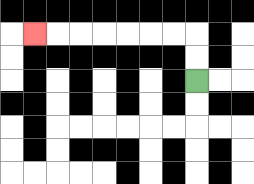{'start': '[8, 3]', 'end': '[1, 1]', 'path_directions': 'U,U,L,L,L,L,L,L,L', 'path_coordinates': '[[8, 3], [8, 2], [8, 1], [7, 1], [6, 1], [5, 1], [4, 1], [3, 1], [2, 1], [1, 1]]'}